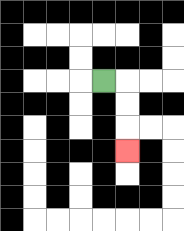{'start': '[4, 3]', 'end': '[5, 6]', 'path_directions': 'R,D,D,D', 'path_coordinates': '[[4, 3], [5, 3], [5, 4], [5, 5], [5, 6]]'}